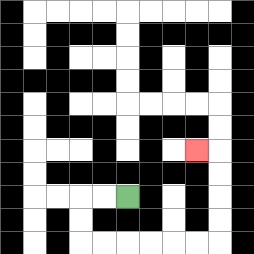{'start': '[5, 8]', 'end': '[8, 6]', 'path_directions': 'L,L,D,D,R,R,R,R,R,R,U,U,U,U,L', 'path_coordinates': '[[5, 8], [4, 8], [3, 8], [3, 9], [3, 10], [4, 10], [5, 10], [6, 10], [7, 10], [8, 10], [9, 10], [9, 9], [9, 8], [9, 7], [9, 6], [8, 6]]'}